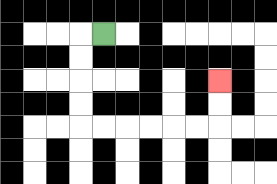{'start': '[4, 1]', 'end': '[9, 3]', 'path_directions': 'L,D,D,D,D,R,R,R,R,R,R,U,U', 'path_coordinates': '[[4, 1], [3, 1], [3, 2], [3, 3], [3, 4], [3, 5], [4, 5], [5, 5], [6, 5], [7, 5], [8, 5], [9, 5], [9, 4], [9, 3]]'}